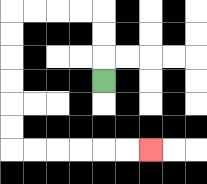{'start': '[4, 3]', 'end': '[6, 6]', 'path_directions': 'U,U,U,L,L,L,L,D,D,D,D,D,D,R,R,R,R,R,R', 'path_coordinates': '[[4, 3], [4, 2], [4, 1], [4, 0], [3, 0], [2, 0], [1, 0], [0, 0], [0, 1], [0, 2], [0, 3], [0, 4], [0, 5], [0, 6], [1, 6], [2, 6], [3, 6], [4, 6], [5, 6], [6, 6]]'}